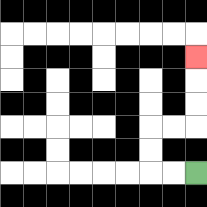{'start': '[8, 7]', 'end': '[8, 2]', 'path_directions': 'L,L,U,U,R,R,U,U,U', 'path_coordinates': '[[8, 7], [7, 7], [6, 7], [6, 6], [6, 5], [7, 5], [8, 5], [8, 4], [8, 3], [8, 2]]'}